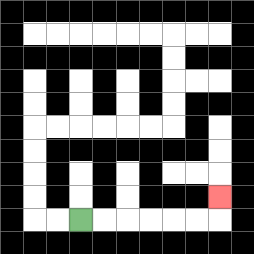{'start': '[3, 9]', 'end': '[9, 8]', 'path_directions': 'R,R,R,R,R,R,U', 'path_coordinates': '[[3, 9], [4, 9], [5, 9], [6, 9], [7, 9], [8, 9], [9, 9], [9, 8]]'}